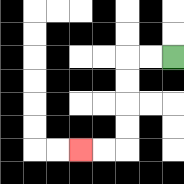{'start': '[7, 2]', 'end': '[3, 6]', 'path_directions': 'L,L,D,D,D,D,L,L', 'path_coordinates': '[[7, 2], [6, 2], [5, 2], [5, 3], [5, 4], [5, 5], [5, 6], [4, 6], [3, 6]]'}